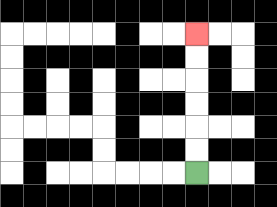{'start': '[8, 7]', 'end': '[8, 1]', 'path_directions': 'U,U,U,U,U,U', 'path_coordinates': '[[8, 7], [8, 6], [8, 5], [8, 4], [8, 3], [8, 2], [8, 1]]'}